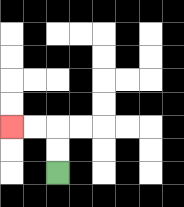{'start': '[2, 7]', 'end': '[0, 5]', 'path_directions': 'U,U,L,L', 'path_coordinates': '[[2, 7], [2, 6], [2, 5], [1, 5], [0, 5]]'}